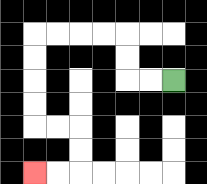{'start': '[7, 3]', 'end': '[1, 7]', 'path_directions': 'L,L,U,U,L,L,L,L,D,D,D,D,R,R,D,D,L,L', 'path_coordinates': '[[7, 3], [6, 3], [5, 3], [5, 2], [5, 1], [4, 1], [3, 1], [2, 1], [1, 1], [1, 2], [1, 3], [1, 4], [1, 5], [2, 5], [3, 5], [3, 6], [3, 7], [2, 7], [1, 7]]'}